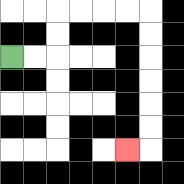{'start': '[0, 2]', 'end': '[5, 6]', 'path_directions': 'R,R,U,U,R,R,R,R,D,D,D,D,D,D,L', 'path_coordinates': '[[0, 2], [1, 2], [2, 2], [2, 1], [2, 0], [3, 0], [4, 0], [5, 0], [6, 0], [6, 1], [6, 2], [6, 3], [6, 4], [6, 5], [6, 6], [5, 6]]'}